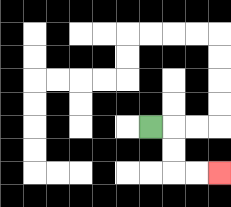{'start': '[6, 5]', 'end': '[9, 7]', 'path_directions': 'R,D,D,R,R', 'path_coordinates': '[[6, 5], [7, 5], [7, 6], [7, 7], [8, 7], [9, 7]]'}